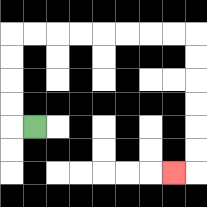{'start': '[1, 5]', 'end': '[7, 7]', 'path_directions': 'L,U,U,U,U,R,R,R,R,R,R,R,R,D,D,D,D,D,D,L', 'path_coordinates': '[[1, 5], [0, 5], [0, 4], [0, 3], [0, 2], [0, 1], [1, 1], [2, 1], [3, 1], [4, 1], [5, 1], [6, 1], [7, 1], [8, 1], [8, 2], [8, 3], [8, 4], [8, 5], [8, 6], [8, 7], [7, 7]]'}